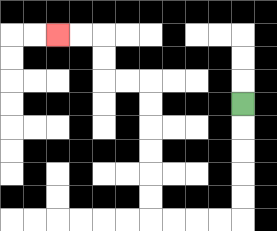{'start': '[10, 4]', 'end': '[2, 1]', 'path_directions': 'D,D,D,D,D,L,L,L,L,U,U,U,U,U,U,L,L,U,U,L,L', 'path_coordinates': '[[10, 4], [10, 5], [10, 6], [10, 7], [10, 8], [10, 9], [9, 9], [8, 9], [7, 9], [6, 9], [6, 8], [6, 7], [6, 6], [6, 5], [6, 4], [6, 3], [5, 3], [4, 3], [4, 2], [4, 1], [3, 1], [2, 1]]'}